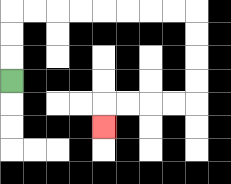{'start': '[0, 3]', 'end': '[4, 5]', 'path_directions': 'U,U,U,R,R,R,R,R,R,R,R,D,D,D,D,L,L,L,L,D', 'path_coordinates': '[[0, 3], [0, 2], [0, 1], [0, 0], [1, 0], [2, 0], [3, 0], [4, 0], [5, 0], [6, 0], [7, 0], [8, 0], [8, 1], [8, 2], [8, 3], [8, 4], [7, 4], [6, 4], [5, 4], [4, 4], [4, 5]]'}